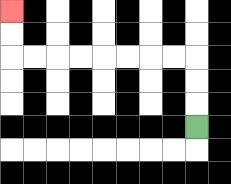{'start': '[8, 5]', 'end': '[0, 0]', 'path_directions': 'U,U,U,L,L,L,L,L,L,L,L,U,U', 'path_coordinates': '[[8, 5], [8, 4], [8, 3], [8, 2], [7, 2], [6, 2], [5, 2], [4, 2], [3, 2], [2, 2], [1, 2], [0, 2], [0, 1], [0, 0]]'}